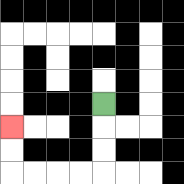{'start': '[4, 4]', 'end': '[0, 5]', 'path_directions': 'D,D,D,L,L,L,L,U,U', 'path_coordinates': '[[4, 4], [4, 5], [4, 6], [4, 7], [3, 7], [2, 7], [1, 7], [0, 7], [0, 6], [0, 5]]'}